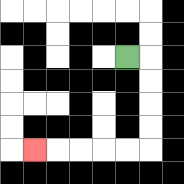{'start': '[5, 2]', 'end': '[1, 6]', 'path_directions': 'R,D,D,D,D,L,L,L,L,L', 'path_coordinates': '[[5, 2], [6, 2], [6, 3], [6, 4], [6, 5], [6, 6], [5, 6], [4, 6], [3, 6], [2, 6], [1, 6]]'}